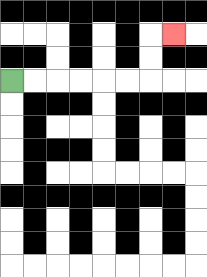{'start': '[0, 3]', 'end': '[7, 1]', 'path_directions': 'R,R,R,R,R,R,U,U,R', 'path_coordinates': '[[0, 3], [1, 3], [2, 3], [3, 3], [4, 3], [5, 3], [6, 3], [6, 2], [6, 1], [7, 1]]'}